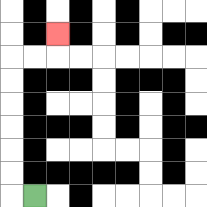{'start': '[1, 8]', 'end': '[2, 1]', 'path_directions': 'L,U,U,U,U,U,U,R,R,U', 'path_coordinates': '[[1, 8], [0, 8], [0, 7], [0, 6], [0, 5], [0, 4], [0, 3], [0, 2], [1, 2], [2, 2], [2, 1]]'}